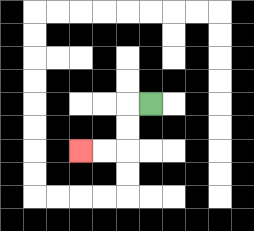{'start': '[6, 4]', 'end': '[3, 6]', 'path_directions': 'L,D,D,L,L', 'path_coordinates': '[[6, 4], [5, 4], [5, 5], [5, 6], [4, 6], [3, 6]]'}